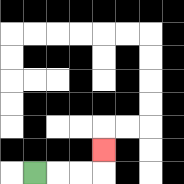{'start': '[1, 7]', 'end': '[4, 6]', 'path_directions': 'R,R,R,U', 'path_coordinates': '[[1, 7], [2, 7], [3, 7], [4, 7], [4, 6]]'}